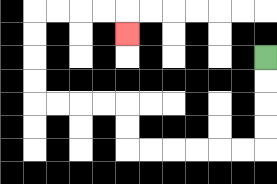{'start': '[11, 2]', 'end': '[5, 1]', 'path_directions': 'D,D,D,D,L,L,L,L,L,L,U,U,L,L,L,L,U,U,U,U,R,R,R,R,D', 'path_coordinates': '[[11, 2], [11, 3], [11, 4], [11, 5], [11, 6], [10, 6], [9, 6], [8, 6], [7, 6], [6, 6], [5, 6], [5, 5], [5, 4], [4, 4], [3, 4], [2, 4], [1, 4], [1, 3], [1, 2], [1, 1], [1, 0], [2, 0], [3, 0], [4, 0], [5, 0], [5, 1]]'}